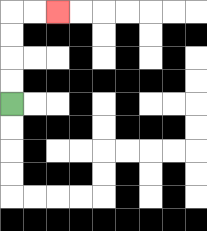{'start': '[0, 4]', 'end': '[2, 0]', 'path_directions': 'U,U,U,U,R,R', 'path_coordinates': '[[0, 4], [0, 3], [0, 2], [0, 1], [0, 0], [1, 0], [2, 0]]'}